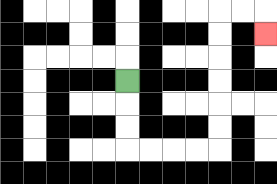{'start': '[5, 3]', 'end': '[11, 1]', 'path_directions': 'D,D,D,R,R,R,R,U,U,U,U,U,U,R,R,D', 'path_coordinates': '[[5, 3], [5, 4], [5, 5], [5, 6], [6, 6], [7, 6], [8, 6], [9, 6], [9, 5], [9, 4], [9, 3], [9, 2], [9, 1], [9, 0], [10, 0], [11, 0], [11, 1]]'}